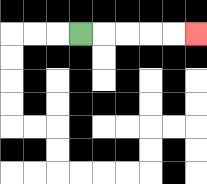{'start': '[3, 1]', 'end': '[8, 1]', 'path_directions': 'R,R,R,R,R', 'path_coordinates': '[[3, 1], [4, 1], [5, 1], [6, 1], [7, 1], [8, 1]]'}